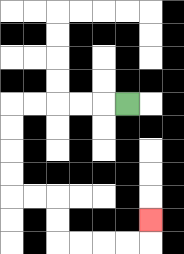{'start': '[5, 4]', 'end': '[6, 9]', 'path_directions': 'L,L,L,L,L,D,D,D,D,R,R,D,D,R,R,R,R,U', 'path_coordinates': '[[5, 4], [4, 4], [3, 4], [2, 4], [1, 4], [0, 4], [0, 5], [0, 6], [0, 7], [0, 8], [1, 8], [2, 8], [2, 9], [2, 10], [3, 10], [4, 10], [5, 10], [6, 10], [6, 9]]'}